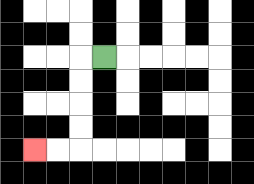{'start': '[4, 2]', 'end': '[1, 6]', 'path_directions': 'L,D,D,D,D,L,L', 'path_coordinates': '[[4, 2], [3, 2], [3, 3], [3, 4], [3, 5], [3, 6], [2, 6], [1, 6]]'}